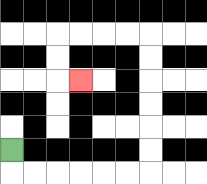{'start': '[0, 6]', 'end': '[3, 3]', 'path_directions': 'D,R,R,R,R,R,R,U,U,U,U,U,U,L,L,L,L,D,D,R', 'path_coordinates': '[[0, 6], [0, 7], [1, 7], [2, 7], [3, 7], [4, 7], [5, 7], [6, 7], [6, 6], [6, 5], [6, 4], [6, 3], [6, 2], [6, 1], [5, 1], [4, 1], [3, 1], [2, 1], [2, 2], [2, 3], [3, 3]]'}